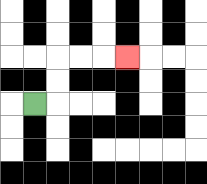{'start': '[1, 4]', 'end': '[5, 2]', 'path_directions': 'R,U,U,R,R,R', 'path_coordinates': '[[1, 4], [2, 4], [2, 3], [2, 2], [3, 2], [4, 2], [5, 2]]'}